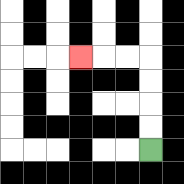{'start': '[6, 6]', 'end': '[3, 2]', 'path_directions': 'U,U,U,U,L,L,L', 'path_coordinates': '[[6, 6], [6, 5], [6, 4], [6, 3], [6, 2], [5, 2], [4, 2], [3, 2]]'}